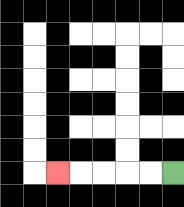{'start': '[7, 7]', 'end': '[2, 7]', 'path_directions': 'L,L,L,L,L', 'path_coordinates': '[[7, 7], [6, 7], [5, 7], [4, 7], [3, 7], [2, 7]]'}